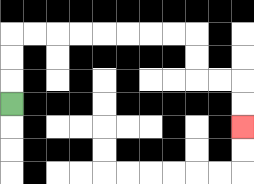{'start': '[0, 4]', 'end': '[10, 5]', 'path_directions': 'U,U,U,R,R,R,R,R,R,R,R,D,D,R,R,D,D', 'path_coordinates': '[[0, 4], [0, 3], [0, 2], [0, 1], [1, 1], [2, 1], [3, 1], [4, 1], [5, 1], [6, 1], [7, 1], [8, 1], [8, 2], [8, 3], [9, 3], [10, 3], [10, 4], [10, 5]]'}